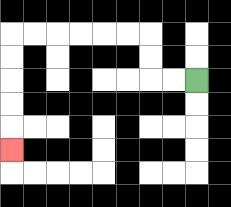{'start': '[8, 3]', 'end': '[0, 6]', 'path_directions': 'L,L,U,U,L,L,L,L,L,L,D,D,D,D,D', 'path_coordinates': '[[8, 3], [7, 3], [6, 3], [6, 2], [6, 1], [5, 1], [4, 1], [3, 1], [2, 1], [1, 1], [0, 1], [0, 2], [0, 3], [0, 4], [0, 5], [0, 6]]'}